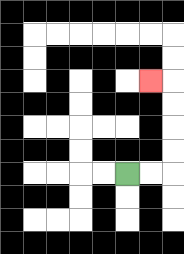{'start': '[5, 7]', 'end': '[6, 3]', 'path_directions': 'R,R,U,U,U,U,L', 'path_coordinates': '[[5, 7], [6, 7], [7, 7], [7, 6], [7, 5], [7, 4], [7, 3], [6, 3]]'}